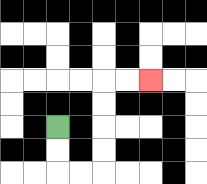{'start': '[2, 5]', 'end': '[6, 3]', 'path_directions': 'D,D,R,R,U,U,U,U,R,R', 'path_coordinates': '[[2, 5], [2, 6], [2, 7], [3, 7], [4, 7], [4, 6], [4, 5], [4, 4], [4, 3], [5, 3], [6, 3]]'}